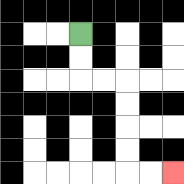{'start': '[3, 1]', 'end': '[7, 7]', 'path_directions': 'D,D,R,R,D,D,D,D,R,R', 'path_coordinates': '[[3, 1], [3, 2], [3, 3], [4, 3], [5, 3], [5, 4], [5, 5], [5, 6], [5, 7], [6, 7], [7, 7]]'}